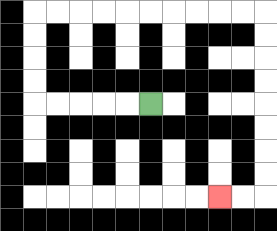{'start': '[6, 4]', 'end': '[9, 8]', 'path_directions': 'L,L,L,L,L,U,U,U,U,R,R,R,R,R,R,R,R,R,R,D,D,D,D,D,D,D,D,L,L', 'path_coordinates': '[[6, 4], [5, 4], [4, 4], [3, 4], [2, 4], [1, 4], [1, 3], [1, 2], [1, 1], [1, 0], [2, 0], [3, 0], [4, 0], [5, 0], [6, 0], [7, 0], [8, 0], [9, 0], [10, 0], [11, 0], [11, 1], [11, 2], [11, 3], [11, 4], [11, 5], [11, 6], [11, 7], [11, 8], [10, 8], [9, 8]]'}